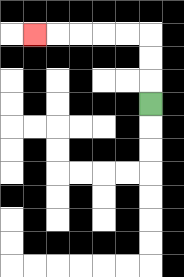{'start': '[6, 4]', 'end': '[1, 1]', 'path_directions': 'U,U,U,L,L,L,L,L', 'path_coordinates': '[[6, 4], [6, 3], [6, 2], [6, 1], [5, 1], [4, 1], [3, 1], [2, 1], [1, 1]]'}